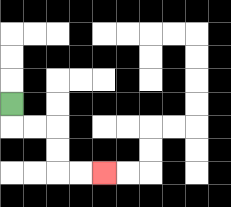{'start': '[0, 4]', 'end': '[4, 7]', 'path_directions': 'D,R,R,D,D,R,R', 'path_coordinates': '[[0, 4], [0, 5], [1, 5], [2, 5], [2, 6], [2, 7], [3, 7], [4, 7]]'}